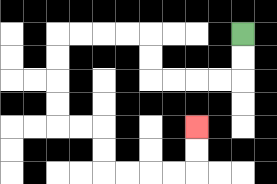{'start': '[10, 1]', 'end': '[8, 5]', 'path_directions': 'D,D,L,L,L,L,U,U,L,L,L,L,D,D,D,D,R,R,D,D,R,R,R,R,U,U', 'path_coordinates': '[[10, 1], [10, 2], [10, 3], [9, 3], [8, 3], [7, 3], [6, 3], [6, 2], [6, 1], [5, 1], [4, 1], [3, 1], [2, 1], [2, 2], [2, 3], [2, 4], [2, 5], [3, 5], [4, 5], [4, 6], [4, 7], [5, 7], [6, 7], [7, 7], [8, 7], [8, 6], [8, 5]]'}